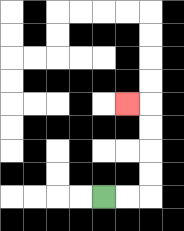{'start': '[4, 8]', 'end': '[5, 4]', 'path_directions': 'R,R,U,U,U,U,L', 'path_coordinates': '[[4, 8], [5, 8], [6, 8], [6, 7], [6, 6], [6, 5], [6, 4], [5, 4]]'}